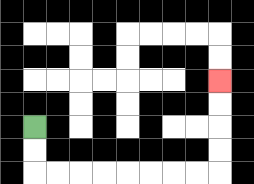{'start': '[1, 5]', 'end': '[9, 3]', 'path_directions': 'D,D,R,R,R,R,R,R,R,R,U,U,U,U', 'path_coordinates': '[[1, 5], [1, 6], [1, 7], [2, 7], [3, 7], [4, 7], [5, 7], [6, 7], [7, 7], [8, 7], [9, 7], [9, 6], [9, 5], [9, 4], [9, 3]]'}